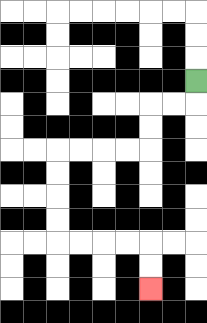{'start': '[8, 3]', 'end': '[6, 12]', 'path_directions': 'D,L,L,D,D,L,L,L,L,D,D,D,D,R,R,R,R,D,D', 'path_coordinates': '[[8, 3], [8, 4], [7, 4], [6, 4], [6, 5], [6, 6], [5, 6], [4, 6], [3, 6], [2, 6], [2, 7], [2, 8], [2, 9], [2, 10], [3, 10], [4, 10], [5, 10], [6, 10], [6, 11], [6, 12]]'}